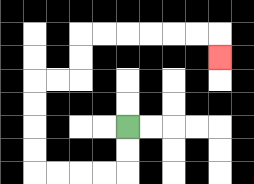{'start': '[5, 5]', 'end': '[9, 2]', 'path_directions': 'D,D,L,L,L,L,U,U,U,U,R,R,U,U,R,R,R,R,R,R,D', 'path_coordinates': '[[5, 5], [5, 6], [5, 7], [4, 7], [3, 7], [2, 7], [1, 7], [1, 6], [1, 5], [1, 4], [1, 3], [2, 3], [3, 3], [3, 2], [3, 1], [4, 1], [5, 1], [6, 1], [7, 1], [8, 1], [9, 1], [9, 2]]'}